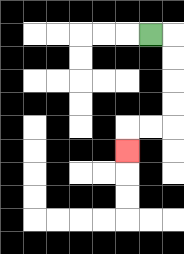{'start': '[6, 1]', 'end': '[5, 6]', 'path_directions': 'R,D,D,D,D,L,L,D', 'path_coordinates': '[[6, 1], [7, 1], [7, 2], [7, 3], [7, 4], [7, 5], [6, 5], [5, 5], [5, 6]]'}